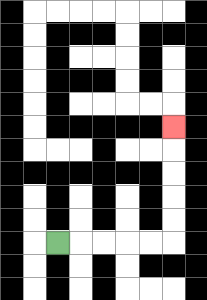{'start': '[2, 10]', 'end': '[7, 5]', 'path_directions': 'R,R,R,R,R,U,U,U,U,U', 'path_coordinates': '[[2, 10], [3, 10], [4, 10], [5, 10], [6, 10], [7, 10], [7, 9], [7, 8], [7, 7], [7, 6], [7, 5]]'}